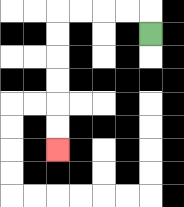{'start': '[6, 1]', 'end': '[2, 6]', 'path_directions': 'U,L,L,L,L,D,D,D,D,D,D', 'path_coordinates': '[[6, 1], [6, 0], [5, 0], [4, 0], [3, 0], [2, 0], [2, 1], [2, 2], [2, 3], [2, 4], [2, 5], [2, 6]]'}